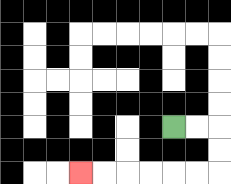{'start': '[7, 5]', 'end': '[3, 7]', 'path_directions': 'R,R,D,D,L,L,L,L,L,L', 'path_coordinates': '[[7, 5], [8, 5], [9, 5], [9, 6], [9, 7], [8, 7], [7, 7], [6, 7], [5, 7], [4, 7], [3, 7]]'}